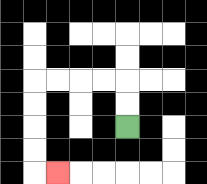{'start': '[5, 5]', 'end': '[2, 7]', 'path_directions': 'U,U,L,L,L,L,D,D,D,D,R', 'path_coordinates': '[[5, 5], [5, 4], [5, 3], [4, 3], [3, 3], [2, 3], [1, 3], [1, 4], [1, 5], [1, 6], [1, 7], [2, 7]]'}